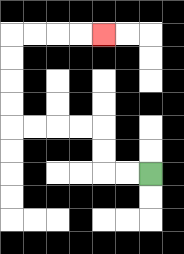{'start': '[6, 7]', 'end': '[4, 1]', 'path_directions': 'L,L,U,U,L,L,L,L,U,U,U,U,R,R,R,R', 'path_coordinates': '[[6, 7], [5, 7], [4, 7], [4, 6], [4, 5], [3, 5], [2, 5], [1, 5], [0, 5], [0, 4], [0, 3], [0, 2], [0, 1], [1, 1], [2, 1], [3, 1], [4, 1]]'}